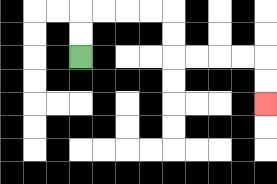{'start': '[3, 2]', 'end': '[11, 4]', 'path_directions': 'U,U,R,R,R,R,D,D,R,R,R,R,D,D', 'path_coordinates': '[[3, 2], [3, 1], [3, 0], [4, 0], [5, 0], [6, 0], [7, 0], [7, 1], [7, 2], [8, 2], [9, 2], [10, 2], [11, 2], [11, 3], [11, 4]]'}